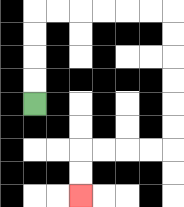{'start': '[1, 4]', 'end': '[3, 8]', 'path_directions': 'U,U,U,U,R,R,R,R,R,R,D,D,D,D,D,D,L,L,L,L,D,D', 'path_coordinates': '[[1, 4], [1, 3], [1, 2], [1, 1], [1, 0], [2, 0], [3, 0], [4, 0], [5, 0], [6, 0], [7, 0], [7, 1], [7, 2], [7, 3], [7, 4], [7, 5], [7, 6], [6, 6], [5, 6], [4, 6], [3, 6], [3, 7], [3, 8]]'}